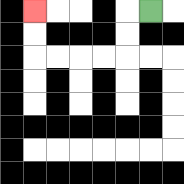{'start': '[6, 0]', 'end': '[1, 0]', 'path_directions': 'L,D,D,L,L,L,L,U,U', 'path_coordinates': '[[6, 0], [5, 0], [5, 1], [5, 2], [4, 2], [3, 2], [2, 2], [1, 2], [1, 1], [1, 0]]'}